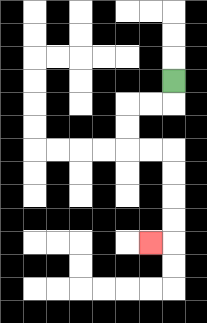{'start': '[7, 3]', 'end': '[6, 10]', 'path_directions': 'D,L,L,D,D,R,R,D,D,D,D,L', 'path_coordinates': '[[7, 3], [7, 4], [6, 4], [5, 4], [5, 5], [5, 6], [6, 6], [7, 6], [7, 7], [7, 8], [7, 9], [7, 10], [6, 10]]'}